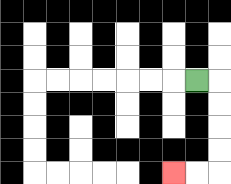{'start': '[8, 3]', 'end': '[7, 7]', 'path_directions': 'R,D,D,D,D,L,L', 'path_coordinates': '[[8, 3], [9, 3], [9, 4], [9, 5], [9, 6], [9, 7], [8, 7], [7, 7]]'}